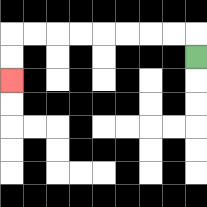{'start': '[8, 2]', 'end': '[0, 3]', 'path_directions': 'U,L,L,L,L,L,L,L,L,D,D', 'path_coordinates': '[[8, 2], [8, 1], [7, 1], [6, 1], [5, 1], [4, 1], [3, 1], [2, 1], [1, 1], [0, 1], [0, 2], [0, 3]]'}